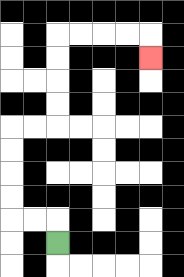{'start': '[2, 10]', 'end': '[6, 2]', 'path_directions': 'U,L,L,U,U,U,U,R,R,U,U,U,U,R,R,R,R,D', 'path_coordinates': '[[2, 10], [2, 9], [1, 9], [0, 9], [0, 8], [0, 7], [0, 6], [0, 5], [1, 5], [2, 5], [2, 4], [2, 3], [2, 2], [2, 1], [3, 1], [4, 1], [5, 1], [6, 1], [6, 2]]'}